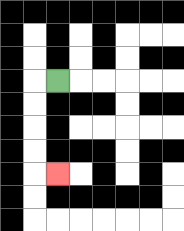{'start': '[2, 3]', 'end': '[2, 7]', 'path_directions': 'L,D,D,D,D,R', 'path_coordinates': '[[2, 3], [1, 3], [1, 4], [1, 5], [1, 6], [1, 7], [2, 7]]'}